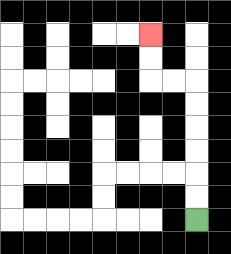{'start': '[8, 9]', 'end': '[6, 1]', 'path_directions': 'U,U,U,U,U,U,L,L,U,U', 'path_coordinates': '[[8, 9], [8, 8], [8, 7], [8, 6], [8, 5], [8, 4], [8, 3], [7, 3], [6, 3], [6, 2], [6, 1]]'}